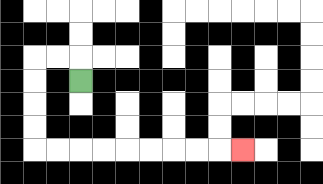{'start': '[3, 3]', 'end': '[10, 6]', 'path_directions': 'U,L,L,D,D,D,D,R,R,R,R,R,R,R,R,R', 'path_coordinates': '[[3, 3], [3, 2], [2, 2], [1, 2], [1, 3], [1, 4], [1, 5], [1, 6], [2, 6], [3, 6], [4, 6], [5, 6], [6, 6], [7, 6], [8, 6], [9, 6], [10, 6]]'}